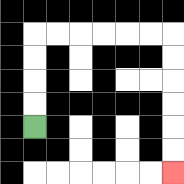{'start': '[1, 5]', 'end': '[7, 7]', 'path_directions': 'U,U,U,U,R,R,R,R,R,R,D,D,D,D,D,D', 'path_coordinates': '[[1, 5], [1, 4], [1, 3], [1, 2], [1, 1], [2, 1], [3, 1], [4, 1], [5, 1], [6, 1], [7, 1], [7, 2], [7, 3], [7, 4], [7, 5], [7, 6], [7, 7]]'}